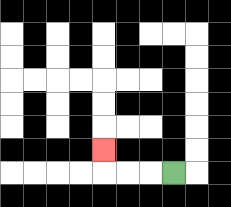{'start': '[7, 7]', 'end': '[4, 6]', 'path_directions': 'L,L,L,U', 'path_coordinates': '[[7, 7], [6, 7], [5, 7], [4, 7], [4, 6]]'}